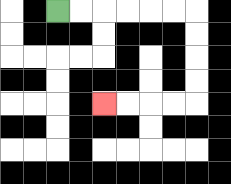{'start': '[2, 0]', 'end': '[4, 4]', 'path_directions': 'R,R,R,R,R,R,D,D,D,D,L,L,L,L', 'path_coordinates': '[[2, 0], [3, 0], [4, 0], [5, 0], [6, 0], [7, 0], [8, 0], [8, 1], [8, 2], [8, 3], [8, 4], [7, 4], [6, 4], [5, 4], [4, 4]]'}